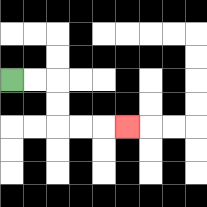{'start': '[0, 3]', 'end': '[5, 5]', 'path_directions': 'R,R,D,D,R,R,R', 'path_coordinates': '[[0, 3], [1, 3], [2, 3], [2, 4], [2, 5], [3, 5], [4, 5], [5, 5]]'}